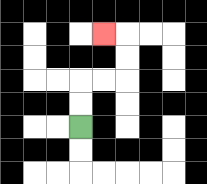{'start': '[3, 5]', 'end': '[4, 1]', 'path_directions': 'U,U,R,R,U,U,L', 'path_coordinates': '[[3, 5], [3, 4], [3, 3], [4, 3], [5, 3], [5, 2], [5, 1], [4, 1]]'}